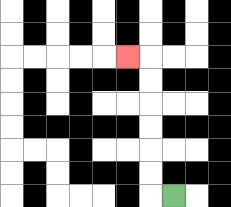{'start': '[7, 8]', 'end': '[5, 2]', 'path_directions': 'L,U,U,U,U,U,U,L', 'path_coordinates': '[[7, 8], [6, 8], [6, 7], [6, 6], [6, 5], [6, 4], [6, 3], [6, 2], [5, 2]]'}